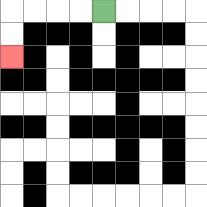{'start': '[4, 0]', 'end': '[0, 2]', 'path_directions': 'L,L,L,L,D,D', 'path_coordinates': '[[4, 0], [3, 0], [2, 0], [1, 0], [0, 0], [0, 1], [0, 2]]'}